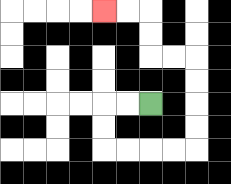{'start': '[6, 4]', 'end': '[4, 0]', 'path_directions': 'L,L,D,D,R,R,R,R,U,U,U,U,L,L,U,U,L,L', 'path_coordinates': '[[6, 4], [5, 4], [4, 4], [4, 5], [4, 6], [5, 6], [6, 6], [7, 6], [8, 6], [8, 5], [8, 4], [8, 3], [8, 2], [7, 2], [6, 2], [6, 1], [6, 0], [5, 0], [4, 0]]'}